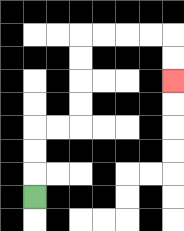{'start': '[1, 8]', 'end': '[7, 3]', 'path_directions': 'U,U,U,R,R,U,U,U,U,R,R,R,R,D,D', 'path_coordinates': '[[1, 8], [1, 7], [1, 6], [1, 5], [2, 5], [3, 5], [3, 4], [3, 3], [3, 2], [3, 1], [4, 1], [5, 1], [6, 1], [7, 1], [7, 2], [7, 3]]'}